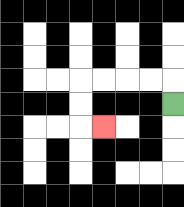{'start': '[7, 4]', 'end': '[4, 5]', 'path_directions': 'U,L,L,L,L,D,D,R', 'path_coordinates': '[[7, 4], [7, 3], [6, 3], [5, 3], [4, 3], [3, 3], [3, 4], [3, 5], [4, 5]]'}